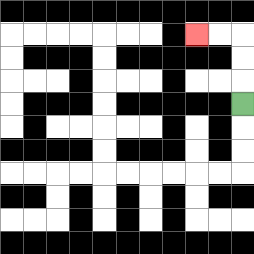{'start': '[10, 4]', 'end': '[8, 1]', 'path_directions': 'U,U,U,L,L', 'path_coordinates': '[[10, 4], [10, 3], [10, 2], [10, 1], [9, 1], [8, 1]]'}